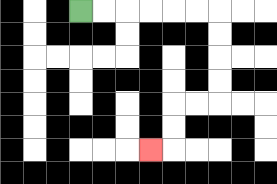{'start': '[3, 0]', 'end': '[6, 6]', 'path_directions': 'R,R,R,R,R,R,D,D,D,D,L,L,D,D,L', 'path_coordinates': '[[3, 0], [4, 0], [5, 0], [6, 0], [7, 0], [8, 0], [9, 0], [9, 1], [9, 2], [9, 3], [9, 4], [8, 4], [7, 4], [7, 5], [7, 6], [6, 6]]'}